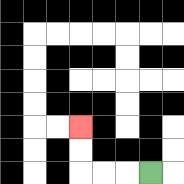{'start': '[6, 7]', 'end': '[3, 5]', 'path_directions': 'L,L,L,U,U', 'path_coordinates': '[[6, 7], [5, 7], [4, 7], [3, 7], [3, 6], [3, 5]]'}